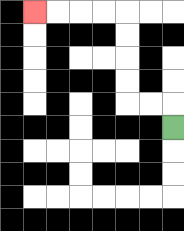{'start': '[7, 5]', 'end': '[1, 0]', 'path_directions': 'U,L,L,U,U,U,U,L,L,L,L', 'path_coordinates': '[[7, 5], [7, 4], [6, 4], [5, 4], [5, 3], [5, 2], [5, 1], [5, 0], [4, 0], [3, 0], [2, 0], [1, 0]]'}